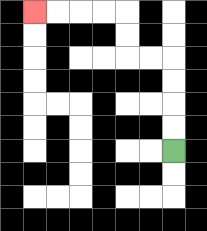{'start': '[7, 6]', 'end': '[1, 0]', 'path_directions': 'U,U,U,U,L,L,U,U,L,L,L,L', 'path_coordinates': '[[7, 6], [7, 5], [7, 4], [7, 3], [7, 2], [6, 2], [5, 2], [5, 1], [5, 0], [4, 0], [3, 0], [2, 0], [1, 0]]'}